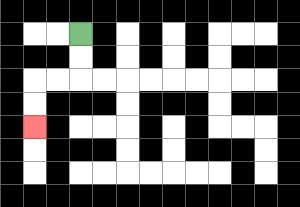{'start': '[3, 1]', 'end': '[1, 5]', 'path_directions': 'D,D,L,L,D,D', 'path_coordinates': '[[3, 1], [3, 2], [3, 3], [2, 3], [1, 3], [1, 4], [1, 5]]'}